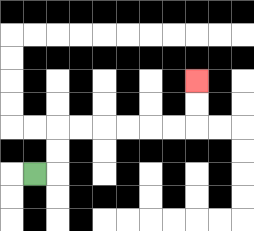{'start': '[1, 7]', 'end': '[8, 3]', 'path_directions': 'R,U,U,R,R,R,R,R,R,U,U', 'path_coordinates': '[[1, 7], [2, 7], [2, 6], [2, 5], [3, 5], [4, 5], [5, 5], [6, 5], [7, 5], [8, 5], [8, 4], [8, 3]]'}